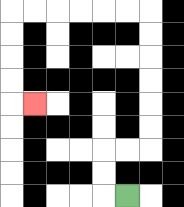{'start': '[5, 8]', 'end': '[1, 4]', 'path_directions': 'L,U,U,R,R,U,U,U,U,U,U,L,L,L,L,L,L,D,D,D,D,R', 'path_coordinates': '[[5, 8], [4, 8], [4, 7], [4, 6], [5, 6], [6, 6], [6, 5], [6, 4], [6, 3], [6, 2], [6, 1], [6, 0], [5, 0], [4, 0], [3, 0], [2, 0], [1, 0], [0, 0], [0, 1], [0, 2], [0, 3], [0, 4], [1, 4]]'}